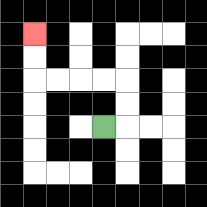{'start': '[4, 5]', 'end': '[1, 1]', 'path_directions': 'R,U,U,L,L,L,L,U,U', 'path_coordinates': '[[4, 5], [5, 5], [5, 4], [5, 3], [4, 3], [3, 3], [2, 3], [1, 3], [1, 2], [1, 1]]'}